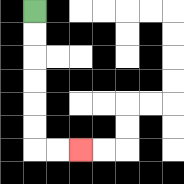{'start': '[1, 0]', 'end': '[3, 6]', 'path_directions': 'D,D,D,D,D,D,R,R', 'path_coordinates': '[[1, 0], [1, 1], [1, 2], [1, 3], [1, 4], [1, 5], [1, 6], [2, 6], [3, 6]]'}